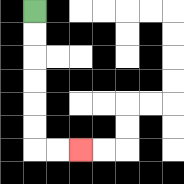{'start': '[1, 0]', 'end': '[3, 6]', 'path_directions': 'D,D,D,D,D,D,R,R', 'path_coordinates': '[[1, 0], [1, 1], [1, 2], [1, 3], [1, 4], [1, 5], [1, 6], [2, 6], [3, 6]]'}